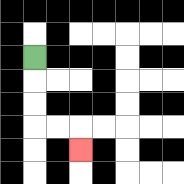{'start': '[1, 2]', 'end': '[3, 6]', 'path_directions': 'D,D,D,R,R,D', 'path_coordinates': '[[1, 2], [1, 3], [1, 4], [1, 5], [2, 5], [3, 5], [3, 6]]'}